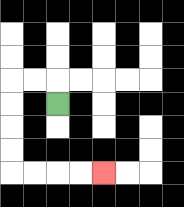{'start': '[2, 4]', 'end': '[4, 7]', 'path_directions': 'U,L,L,D,D,D,D,R,R,R,R', 'path_coordinates': '[[2, 4], [2, 3], [1, 3], [0, 3], [0, 4], [0, 5], [0, 6], [0, 7], [1, 7], [2, 7], [3, 7], [4, 7]]'}